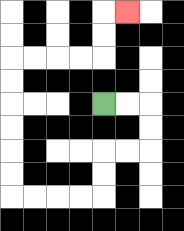{'start': '[4, 4]', 'end': '[5, 0]', 'path_directions': 'R,R,D,D,L,L,D,D,L,L,L,L,U,U,U,U,U,U,R,R,R,R,U,U,R', 'path_coordinates': '[[4, 4], [5, 4], [6, 4], [6, 5], [6, 6], [5, 6], [4, 6], [4, 7], [4, 8], [3, 8], [2, 8], [1, 8], [0, 8], [0, 7], [0, 6], [0, 5], [0, 4], [0, 3], [0, 2], [1, 2], [2, 2], [3, 2], [4, 2], [4, 1], [4, 0], [5, 0]]'}